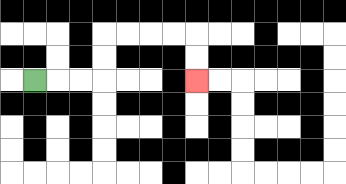{'start': '[1, 3]', 'end': '[8, 3]', 'path_directions': 'R,R,R,U,U,R,R,R,R,D,D', 'path_coordinates': '[[1, 3], [2, 3], [3, 3], [4, 3], [4, 2], [4, 1], [5, 1], [6, 1], [7, 1], [8, 1], [8, 2], [8, 3]]'}